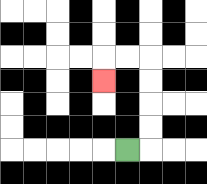{'start': '[5, 6]', 'end': '[4, 3]', 'path_directions': 'R,U,U,U,U,L,L,D', 'path_coordinates': '[[5, 6], [6, 6], [6, 5], [6, 4], [6, 3], [6, 2], [5, 2], [4, 2], [4, 3]]'}